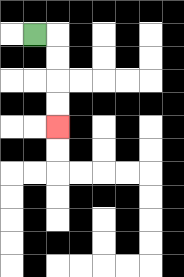{'start': '[1, 1]', 'end': '[2, 5]', 'path_directions': 'R,D,D,D,D', 'path_coordinates': '[[1, 1], [2, 1], [2, 2], [2, 3], [2, 4], [2, 5]]'}